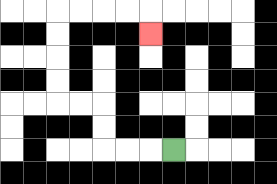{'start': '[7, 6]', 'end': '[6, 1]', 'path_directions': 'L,L,L,U,U,L,L,U,U,U,U,R,R,R,R,D', 'path_coordinates': '[[7, 6], [6, 6], [5, 6], [4, 6], [4, 5], [4, 4], [3, 4], [2, 4], [2, 3], [2, 2], [2, 1], [2, 0], [3, 0], [4, 0], [5, 0], [6, 0], [6, 1]]'}